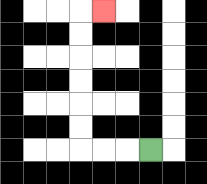{'start': '[6, 6]', 'end': '[4, 0]', 'path_directions': 'L,L,L,U,U,U,U,U,U,R', 'path_coordinates': '[[6, 6], [5, 6], [4, 6], [3, 6], [3, 5], [3, 4], [3, 3], [3, 2], [3, 1], [3, 0], [4, 0]]'}